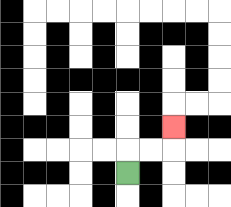{'start': '[5, 7]', 'end': '[7, 5]', 'path_directions': 'U,R,R,U', 'path_coordinates': '[[5, 7], [5, 6], [6, 6], [7, 6], [7, 5]]'}